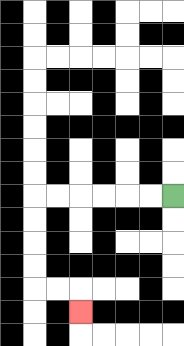{'start': '[7, 8]', 'end': '[3, 13]', 'path_directions': 'L,L,L,L,L,L,D,D,D,D,R,R,D', 'path_coordinates': '[[7, 8], [6, 8], [5, 8], [4, 8], [3, 8], [2, 8], [1, 8], [1, 9], [1, 10], [1, 11], [1, 12], [2, 12], [3, 12], [3, 13]]'}